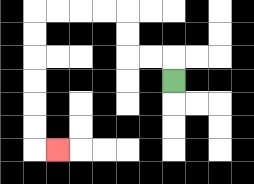{'start': '[7, 3]', 'end': '[2, 6]', 'path_directions': 'U,L,L,U,U,L,L,L,L,D,D,D,D,D,D,R', 'path_coordinates': '[[7, 3], [7, 2], [6, 2], [5, 2], [5, 1], [5, 0], [4, 0], [3, 0], [2, 0], [1, 0], [1, 1], [1, 2], [1, 3], [1, 4], [1, 5], [1, 6], [2, 6]]'}